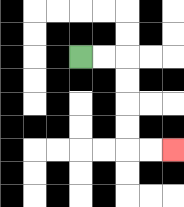{'start': '[3, 2]', 'end': '[7, 6]', 'path_directions': 'R,R,D,D,D,D,R,R', 'path_coordinates': '[[3, 2], [4, 2], [5, 2], [5, 3], [5, 4], [5, 5], [5, 6], [6, 6], [7, 6]]'}